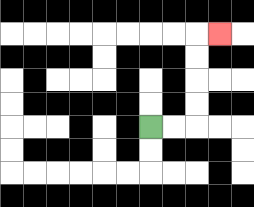{'start': '[6, 5]', 'end': '[9, 1]', 'path_directions': 'R,R,U,U,U,U,R', 'path_coordinates': '[[6, 5], [7, 5], [8, 5], [8, 4], [8, 3], [8, 2], [8, 1], [9, 1]]'}